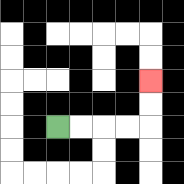{'start': '[2, 5]', 'end': '[6, 3]', 'path_directions': 'R,R,R,R,U,U', 'path_coordinates': '[[2, 5], [3, 5], [4, 5], [5, 5], [6, 5], [6, 4], [6, 3]]'}